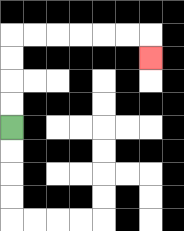{'start': '[0, 5]', 'end': '[6, 2]', 'path_directions': 'U,U,U,U,R,R,R,R,R,R,D', 'path_coordinates': '[[0, 5], [0, 4], [0, 3], [0, 2], [0, 1], [1, 1], [2, 1], [3, 1], [4, 1], [5, 1], [6, 1], [6, 2]]'}